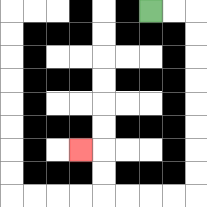{'start': '[6, 0]', 'end': '[3, 6]', 'path_directions': 'R,R,D,D,D,D,D,D,D,D,L,L,L,L,U,U,L', 'path_coordinates': '[[6, 0], [7, 0], [8, 0], [8, 1], [8, 2], [8, 3], [8, 4], [8, 5], [8, 6], [8, 7], [8, 8], [7, 8], [6, 8], [5, 8], [4, 8], [4, 7], [4, 6], [3, 6]]'}